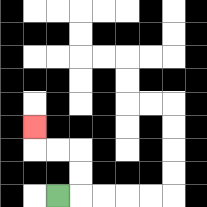{'start': '[2, 8]', 'end': '[1, 5]', 'path_directions': 'R,U,U,L,L,U', 'path_coordinates': '[[2, 8], [3, 8], [3, 7], [3, 6], [2, 6], [1, 6], [1, 5]]'}